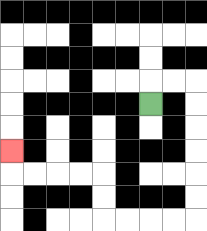{'start': '[6, 4]', 'end': '[0, 6]', 'path_directions': 'U,R,R,D,D,D,D,D,D,L,L,L,L,U,U,L,L,L,L,U', 'path_coordinates': '[[6, 4], [6, 3], [7, 3], [8, 3], [8, 4], [8, 5], [8, 6], [8, 7], [8, 8], [8, 9], [7, 9], [6, 9], [5, 9], [4, 9], [4, 8], [4, 7], [3, 7], [2, 7], [1, 7], [0, 7], [0, 6]]'}